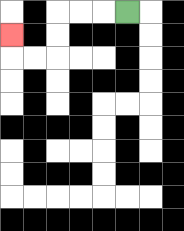{'start': '[5, 0]', 'end': '[0, 1]', 'path_directions': 'L,L,L,D,D,L,L,U', 'path_coordinates': '[[5, 0], [4, 0], [3, 0], [2, 0], [2, 1], [2, 2], [1, 2], [0, 2], [0, 1]]'}